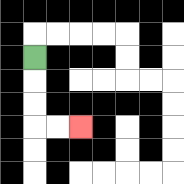{'start': '[1, 2]', 'end': '[3, 5]', 'path_directions': 'D,D,D,R,R', 'path_coordinates': '[[1, 2], [1, 3], [1, 4], [1, 5], [2, 5], [3, 5]]'}